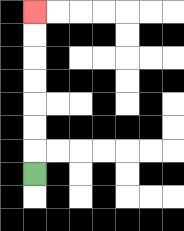{'start': '[1, 7]', 'end': '[1, 0]', 'path_directions': 'U,U,U,U,U,U,U', 'path_coordinates': '[[1, 7], [1, 6], [1, 5], [1, 4], [1, 3], [1, 2], [1, 1], [1, 0]]'}